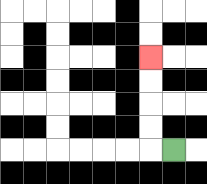{'start': '[7, 6]', 'end': '[6, 2]', 'path_directions': 'L,U,U,U,U', 'path_coordinates': '[[7, 6], [6, 6], [6, 5], [6, 4], [6, 3], [6, 2]]'}